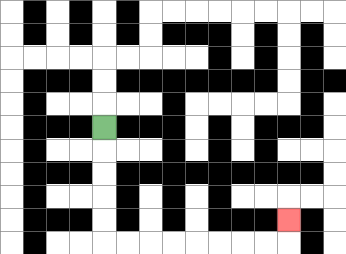{'start': '[4, 5]', 'end': '[12, 9]', 'path_directions': 'D,D,D,D,D,R,R,R,R,R,R,R,R,U', 'path_coordinates': '[[4, 5], [4, 6], [4, 7], [4, 8], [4, 9], [4, 10], [5, 10], [6, 10], [7, 10], [8, 10], [9, 10], [10, 10], [11, 10], [12, 10], [12, 9]]'}